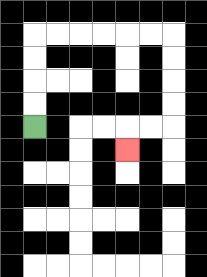{'start': '[1, 5]', 'end': '[5, 6]', 'path_directions': 'U,U,U,U,R,R,R,R,R,R,D,D,D,D,L,L,D', 'path_coordinates': '[[1, 5], [1, 4], [1, 3], [1, 2], [1, 1], [2, 1], [3, 1], [4, 1], [5, 1], [6, 1], [7, 1], [7, 2], [7, 3], [7, 4], [7, 5], [6, 5], [5, 5], [5, 6]]'}